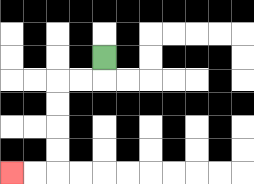{'start': '[4, 2]', 'end': '[0, 7]', 'path_directions': 'D,L,L,D,D,D,D,L,L', 'path_coordinates': '[[4, 2], [4, 3], [3, 3], [2, 3], [2, 4], [2, 5], [2, 6], [2, 7], [1, 7], [0, 7]]'}